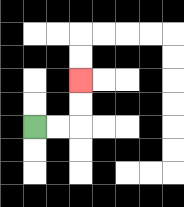{'start': '[1, 5]', 'end': '[3, 3]', 'path_directions': 'R,R,U,U', 'path_coordinates': '[[1, 5], [2, 5], [3, 5], [3, 4], [3, 3]]'}